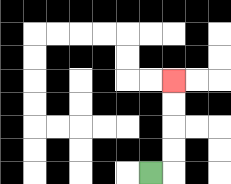{'start': '[6, 7]', 'end': '[7, 3]', 'path_directions': 'R,U,U,U,U', 'path_coordinates': '[[6, 7], [7, 7], [7, 6], [7, 5], [7, 4], [7, 3]]'}